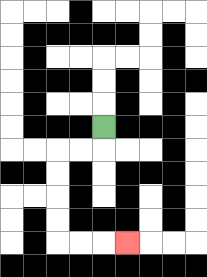{'start': '[4, 5]', 'end': '[5, 10]', 'path_directions': 'D,L,L,D,D,D,D,R,R,R', 'path_coordinates': '[[4, 5], [4, 6], [3, 6], [2, 6], [2, 7], [2, 8], [2, 9], [2, 10], [3, 10], [4, 10], [5, 10]]'}